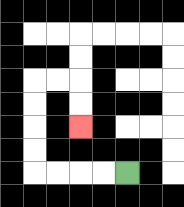{'start': '[5, 7]', 'end': '[3, 5]', 'path_directions': 'L,L,L,L,U,U,U,U,R,R,D,D', 'path_coordinates': '[[5, 7], [4, 7], [3, 7], [2, 7], [1, 7], [1, 6], [1, 5], [1, 4], [1, 3], [2, 3], [3, 3], [3, 4], [3, 5]]'}